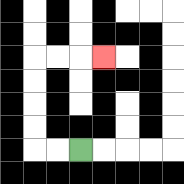{'start': '[3, 6]', 'end': '[4, 2]', 'path_directions': 'L,L,U,U,U,U,R,R,R', 'path_coordinates': '[[3, 6], [2, 6], [1, 6], [1, 5], [1, 4], [1, 3], [1, 2], [2, 2], [3, 2], [4, 2]]'}